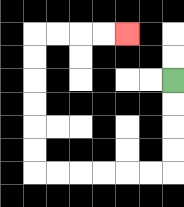{'start': '[7, 3]', 'end': '[5, 1]', 'path_directions': 'D,D,D,D,L,L,L,L,L,L,U,U,U,U,U,U,R,R,R,R', 'path_coordinates': '[[7, 3], [7, 4], [7, 5], [7, 6], [7, 7], [6, 7], [5, 7], [4, 7], [3, 7], [2, 7], [1, 7], [1, 6], [1, 5], [1, 4], [1, 3], [1, 2], [1, 1], [2, 1], [3, 1], [4, 1], [5, 1]]'}